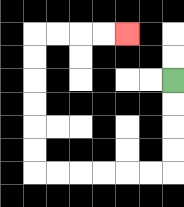{'start': '[7, 3]', 'end': '[5, 1]', 'path_directions': 'D,D,D,D,L,L,L,L,L,L,U,U,U,U,U,U,R,R,R,R', 'path_coordinates': '[[7, 3], [7, 4], [7, 5], [7, 6], [7, 7], [6, 7], [5, 7], [4, 7], [3, 7], [2, 7], [1, 7], [1, 6], [1, 5], [1, 4], [1, 3], [1, 2], [1, 1], [2, 1], [3, 1], [4, 1], [5, 1]]'}